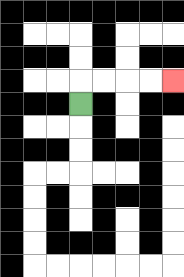{'start': '[3, 4]', 'end': '[7, 3]', 'path_directions': 'U,R,R,R,R', 'path_coordinates': '[[3, 4], [3, 3], [4, 3], [5, 3], [6, 3], [7, 3]]'}